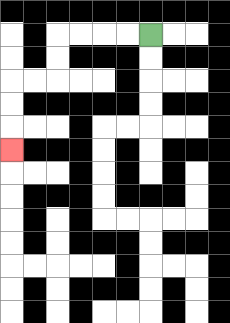{'start': '[6, 1]', 'end': '[0, 6]', 'path_directions': 'L,L,L,L,D,D,L,L,D,D,D', 'path_coordinates': '[[6, 1], [5, 1], [4, 1], [3, 1], [2, 1], [2, 2], [2, 3], [1, 3], [0, 3], [0, 4], [0, 5], [0, 6]]'}